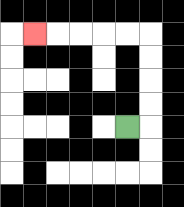{'start': '[5, 5]', 'end': '[1, 1]', 'path_directions': 'R,U,U,U,U,L,L,L,L,L', 'path_coordinates': '[[5, 5], [6, 5], [6, 4], [6, 3], [6, 2], [6, 1], [5, 1], [4, 1], [3, 1], [2, 1], [1, 1]]'}